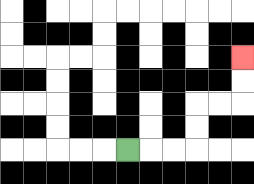{'start': '[5, 6]', 'end': '[10, 2]', 'path_directions': 'R,R,R,U,U,R,R,U,U', 'path_coordinates': '[[5, 6], [6, 6], [7, 6], [8, 6], [8, 5], [8, 4], [9, 4], [10, 4], [10, 3], [10, 2]]'}